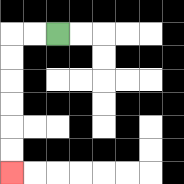{'start': '[2, 1]', 'end': '[0, 7]', 'path_directions': 'L,L,D,D,D,D,D,D', 'path_coordinates': '[[2, 1], [1, 1], [0, 1], [0, 2], [0, 3], [0, 4], [0, 5], [0, 6], [0, 7]]'}